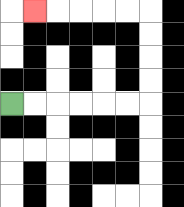{'start': '[0, 4]', 'end': '[1, 0]', 'path_directions': 'R,R,R,R,R,R,U,U,U,U,L,L,L,L,L', 'path_coordinates': '[[0, 4], [1, 4], [2, 4], [3, 4], [4, 4], [5, 4], [6, 4], [6, 3], [6, 2], [6, 1], [6, 0], [5, 0], [4, 0], [3, 0], [2, 0], [1, 0]]'}